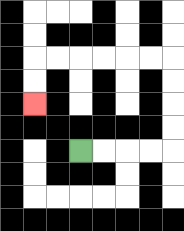{'start': '[3, 6]', 'end': '[1, 4]', 'path_directions': 'R,R,R,R,U,U,U,U,L,L,L,L,L,L,D,D', 'path_coordinates': '[[3, 6], [4, 6], [5, 6], [6, 6], [7, 6], [7, 5], [7, 4], [7, 3], [7, 2], [6, 2], [5, 2], [4, 2], [3, 2], [2, 2], [1, 2], [1, 3], [1, 4]]'}